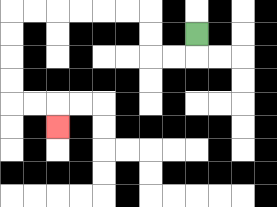{'start': '[8, 1]', 'end': '[2, 5]', 'path_directions': 'D,L,L,U,U,L,L,L,L,L,L,D,D,D,D,R,R,D', 'path_coordinates': '[[8, 1], [8, 2], [7, 2], [6, 2], [6, 1], [6, 0], [5, 0], [4, 0], [3, 0], [2, 0], [1, 0], [0, 0], [0, 1], [0, 2], [0, 3], [0, 4], [1, 4], [2, 4], [2, 5]]'}